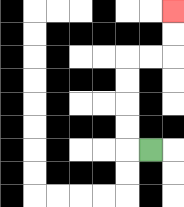{'start': '[6, 6]', 'end': '[7, 0]', 'path_directions': 'L,U,U,U,U,R,R,U,U', 'path_coordinates': '[[6, 6], [5, 6], [5, 5], [5, 4], [5, 3], [5, 2], [6, 2], [7, 2], [7, 1], [7, 0]]'}